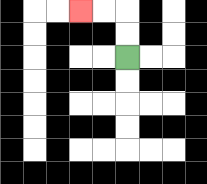{'start': '[5, 2]', 'end': '[3, 0]', 'path_directions': 'U,U,L,L', 'path_coordinates': '[[5, 2], [5, 1], [5, 0], [4, 0], [3, 0]]'}